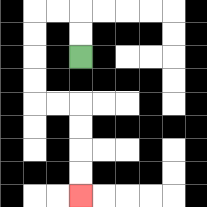{'start': '[3, 2]', 'end': '[3, 8]', 'path_directions': 'U,U,L,L,D,D,D,D,R,R,D,D,D,D', 'path_coordinates': '[[3, 2], [3, 1], [3, 0], [2, 0], [1, 0], [1, 1], [1, 2], [1, 3], [1, 4], [2, 4], [3, 4], [3, 5], [3, 6], [3, 7], [3, 8]]'}